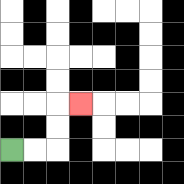{'start': '[0, 6]', 'end': '[3, 4]', 'path_directions': 'R,R,U,U,R', 'path_coordinates': '[[0, 6], [1, 6], [2, 6], [2, 5], [2, 4], [3, 4]]'}